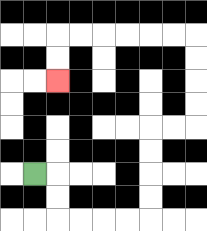{'start': '[1, 7]', 'end': '[2, 3]', 'path_directions': 'R,D,D,R,R,R,R,U,U,U,U,R,R,U,U,U,U,L,L,L,L,L,L,D,D', 'path_coordinates': '[[1, 7], [2, 7], [2, 8], [2, 9], [3, 9], [4, 9], [5, 9], [6, 9], [6, 8], [6, 7], [6, 6], [6, 5], [7, 5], [8, 5], [8, 4], [8, 3], [8, 2], [8, 1], [7, 1], [6, 1], [5, 1], [4, 1], [3, 1], [2, 1], [2, 2], [2, 3]]'}